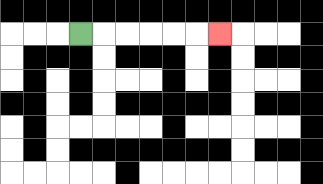{'start': '[3, 1]', 'end': '[9, 1]', 'path_directions': 'R,R,R,R,R,R', 'path_coordinates': '[[3, 1], [4, 1], [5, 1], [6, 1], [7, 1], [8, 1], [9, 1]]'}